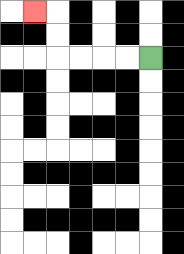{'start': '[6, 2]', 'end': '[1, 0]', 'path_directions': 'L,L,L,L,U,U,L', 'path_coordinates': '[[6, 2], [5, 2], [4, 2], [3, 2], [2, 2], [2, 1], [2, 0], [1, 0]]'}